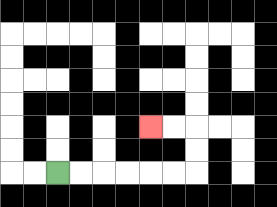{'start': '[2, 7]', 'end': '[6, 5]', 'path_directions': 'R,R,R,R,R,R,U,U,L,L', 'path_coordinates': '[[2, 7], [3, 7], [4, 7], [5, 7], [6, 7], [7, 7], [8, 7], [8, 6], [8, 5], [7, 5], [6, 5]]'}